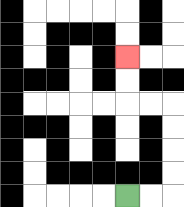{'start': '[5, 8]', 'end': '[5, 2]', 'path_directions': 'R,R,U,U,U,U,L,L,U,U', 'path_coordinates': '[[5, 8], [6, 8], [7, 8], [7, 7], [7, 6], [7, 5], [7, 4], [6, 4], [5, 4], [5, 3], [5, 2]]'}